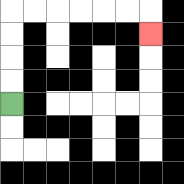{'start': '[0, 4]', 'end': '[6, 1]', 'path_directions': 'U,U,U,U,R,R,R,R,R,R,D', 'path_coordinates': '[[0, 4], [0, 3], [0, 2], [0, 1], [0, 0], [1, 0], [2, 0], [3, 0], [4, 0], [5, 0], [6, 0], [6, 1]]'}